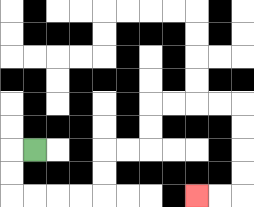{'start': '[1, 6]', 'end': '[8, 8]', 'path_directions': 'L,D,D,R,R,R,R,U,U,R,R,U,U,R,R,R,R,D,D,D,D,L,L', 'path_coordinates': '[[1, 6], [0, 6], [0, 7], [0, 8], [1, 8], [2, 8], [3, 8], [4, 8], [4, 7], [4, 6], [5, 6], [6, 6], [6, 5], [6, 4], [7, 4], [8, 4], [9, 4], [10, 4], [10, 5], [10, 6], [10, 7], [10, 8], [9, 8], [8, 8]]'}